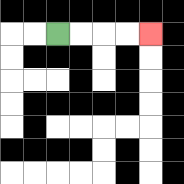{'start': '[2, 1]', 'end': '[6, 1]', 'path_directions': 'R,R,R,R', 'path_coordinates': '[[2, 1], [3, 1], [4, 1], [5, 1], [6, 1]]'}